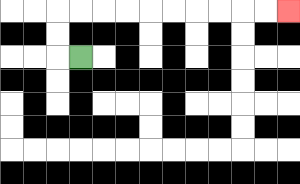{'start': '[3, 2]', 'end': '[12, 0]', 'path_directions': 'L,U,U,R,R,R,R,R,R,R,R,R,R', 'path_coordinates': '[[3, 2], [2, 2], [2, 1], [2, 0], [3, 0], [4, 0], [5, 0], [6, 0], [7, 0], [8, 0], [9, 0], [10, 0], [11, 0], [12, 0]]'}